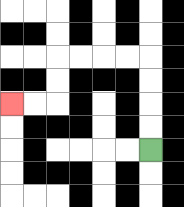{'start': '[6, 6]', 'end': '[0, 4]', 'path_directions': 'U,U,U,U,L,L,L,L,D,D,L,L', 'path_coordinates': '[[6, 6], [6, 5], [6, 4], [6, 3], [6, 2], [5, 2], [4, 2], [3, 2], [2, 2], [2, 3], [2, 4], [1, 4], [0, 4]]'}